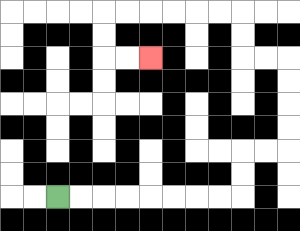{'start': '[2, 8]', 'end': '[6, 2]', 'path_directions': 'R,R,R,R,R,R,R,R,U,U,R,R,U,U,U,U,L,L,U,U,L,L,L,L,L,L,D,D,R,R', 'path_coordinates': '[[2, 8], [3, 8], [4, 8], [5, 8], [6, 8], [7, 8], [8, 8], [9, 8], [10, 8], [10, 7], [10, 6], [11, 6], [12, 6], [12, 5], [12, 4], [12, 3], [12, 2], [11, 2], [10, 2], [10, 1], [10, 0], [9, 0], [8, 0], [7, 0], [6, 0], [5, 0], [4, 0], [4, 1], [4, 2], [5, 2], [6, 2]]'}